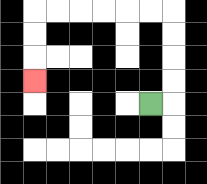{'start': '[6, 4]', 'end': '[1, 3]', 'path_directions': 'R,U,U,U,U,L,L,L,L,L,L,D,D,D', 'path_coordinates': '[[6, 4], [7, 4], [7, 3], [7, 2], [7, 1], [7, 0], [6, 0], [5, 0], [4, 0], [3, 0], [2, 0], [1, 0], [1, 1], [1, 2], [1, 3]]'}